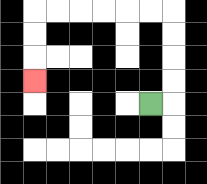{'start': '[6, 4]', 'end': '[1, 3]', 'path_directions': 'R,U,U,U,U,L,L,L,L,L,L,D,D,D', 'path_coordinates': '[[6, 4], [7, 4], [7, 3], [7, 2], [7, 1], [7, 0], [6, 0], [5, 0], [4, 0], [3, 0], [2, 0], [1, 0], [1, 1], [1, 2], [1, 3]]'}